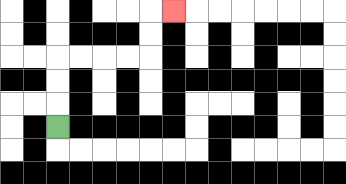{'start': '[2, 5]', 'end': '[7, 0]', 'path_directions': 'U,U,U,R,R,R,R,U,U,R', 'path_coordinates': '[[2, 5], [2, 4], [2, 3], [2, 2], [3, 2], [4, 2], [5, 2], [6, 2], [6, 1], [6, 0], [7, 0]]'}